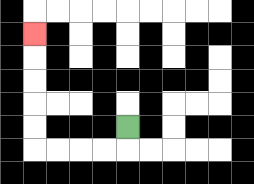{'start': '[5, 5]', 'end': '[1, 1]', 'path_directions': 'D,L,L,L,L,U,U,U,U,U', 'path_coordinates': '[[5, 5], [5, 6], [4, 6], [3, 6], [2, 6], [1, 6], [1, 5], [1, 4], [1, 3], [1, 2], [1, 1]]'}